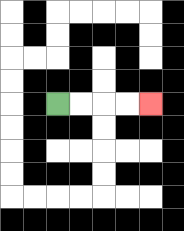{'start': '[2, 4]', 'end': '[6, 4]', 'path_directions': 'R,R,R,R', 'path_coordinates': '[[2, 4], [3, 4], [4, 4], [5, 4], [6, 4]]'}